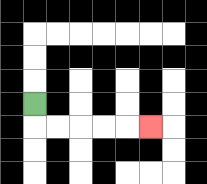{'start': '[1, 4]', 'end': '[6, 5]', 'path_directions': 'D,R,R,R,R,R', 'path_coordinates': '[[1, 4], [1, 5], [2, 5], [3, 5], [4, 5], [5, 5], [6, 5]]'}